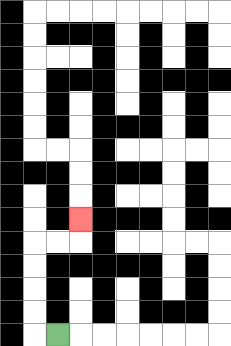{'start': '[2, 14]', 'end': '[3, 9]', 'path_directions': 'L,U,U,U,U,R,R,U', 'path_coordinates': '[[2, 14], [1, 14], [1, 13], [1, 12], [1, 11], [1, 10], [2, 10], [3, 10], [3, 9]]'}